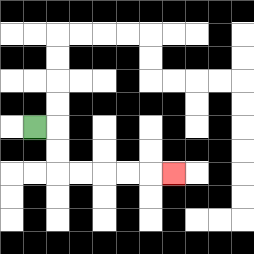{'start': '[1, 5]', 'end': '[7, 7]', 'path_directions': 'R,D,D,R,R,R,R,R', 'path_coordinates': '[[1, 5], [2, 5], [2, 6], [2, 7], [3, 7], [4, 7], [5, 7], [6, 7], [7, 7]]'}